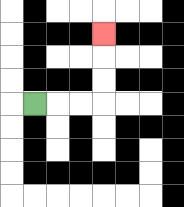{'start': '[1, 4]', 'end': '[4, 1]', 'path_directions': 'R,R,R,U,U,U', 'path_coordinates': '[[1, 4], [2, 4], [3, 4], [4, 4], [4, 3], [4, 2], [4, 1]]'}